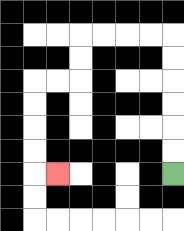{'start': '[7, 7]', 'end': '[2, 7]', 'path_directions': 'U,U,U,U,U,U,L,L,L,L,D,D,L,L,D,D,D,D,R', 'path_coordinates': '[[7, 7], [7, 6], [7, 5], [7, 4], [7, 3], [7, 2], [7, 1], [6, 1], [5, 1], [4, 1], [3, 1], [3, 2], [3, 3], [2, 3], [1, 3], [1, 4], [1, 5], [1, 6], [1, 7], [2, 7]]'}